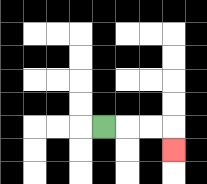{'start': '[4, 5]', 'end': '[7, 6]', 'path_directions': 'R,R,R,D', 'path_coordinates': '[[4, 5], [5, 5], [6, 5], [7, 5], [7, 6]]'}